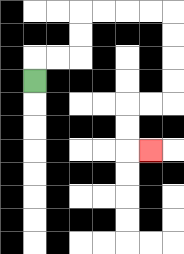{'start': '[1, 3]', 'end': '[6, 6]', 'path_directions': 'U,R,R,U,U,R,R,R,R,D,D,D,D,L,L,D,D,R', 'path_coordinates': '[[1, 3], [1, 2], [2, 2], [3, 2], [3, 1], [3, 0], [4, 0], [5, 0], [6, 0], [7, 0], [7, 1], [7, 2], [7, 3], [7, 4], [6, 4], [5, 4], [5, 5], [5, 6], [6, 6]]'}